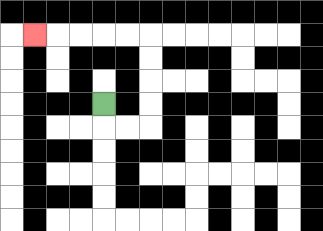{'start': '[4, 4]', 'end': '[1, 1]', 'path_directions': 'D,R,R,U,U,U,U,L,L,L,L,L', 'path_coordinates': '[[4, 4], [4, 5], [5, 5], [6, 5], [6, 4], [6, 3], [6, 2], [6, 1], [5, 1], [4, 1], [3, 1], [2, 1], [1, 1]]'}